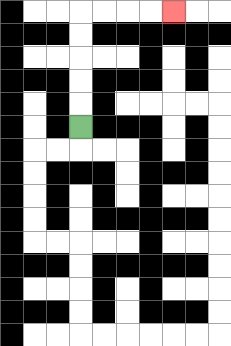{'start': '[3, 5]', 'end': '[7, 0]', 'path_directions': 'U,U,U,U,U,R,R,R,R', 'path_coordinates': '[[3, 5], [3, 4], [3, 3], [3, 2], [3, 1], [3, 0], [4, 0], [5, 0], [6, 0], [7, 0]]'}